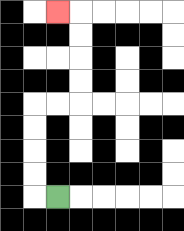{'start': '[2, 8]', 'end': '[2, 0]', 'path_directions': 'L,U,U,U,U,R,R,U,U,U,U,L', 'path_coordinates': '[[2, 8], [1, 8], [1, 7], [1, 6], [1, 5], [1, 4], [2, 4], [3, 4], [3, 3], [3, 2], [3, 1], [3, 0], [2, 0]]'}